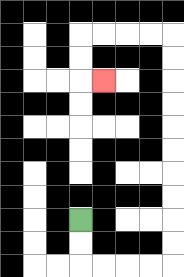{'start': '[3, 9]', 'end': '[4, 3]', 'path_directions': 'D,D,R,R,R,R,U,U,U,U,U,U,U,U,U,U,L,L,L,L,D,D,R', 'path_coordinates': '[[3, 9], [3, 10], [3, 11], [4, 11], [5, 11], [6, 11], [7, 11], [7, 10], [7, 9], [7, 8], [7, 7], [7, 6], [7, 5], [7, 4], [7, 3], [7, 2], [7, 1], [6, 1], [5, 1], [4, 1], [3, 1], [3, 2], [3, 3], [4, 3]]'}